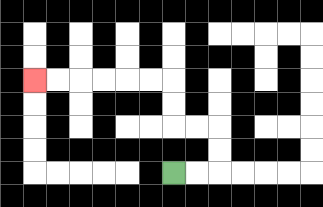{'start': '[7, 7]', 'end': '[1, 3]', 'path_directions': 'R,R,U,U,L,L,U,U,L,L,L,L,L,L', 'path_coordinates': '[[7, 7], [8, 7], [9, 7], [9, 6], [9, 5], [8, 5], [7, 5], [7, 4], [7, 3], [6, 3], [5, 3], [4, 3], [3, 3], [2, 3], [1, 3]]'}